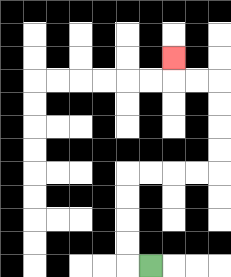{'start': '[6, 11]', 'end': '[7, 2]', 'path_directions': 'L,U,U,U,U,R,R,R,R,U,U,U,U,L,L,U', 'path_coordinates': '[[6, 11], [5, 11], [5, 10], [5, 9], [5, 8], [5, 7], [6, 7], [7, 7], [8, 7], [9, 7], [9, 6], [9, 5], [9, 4], [9, 3], [8, 3], [7, 3], [7, 2]]'}